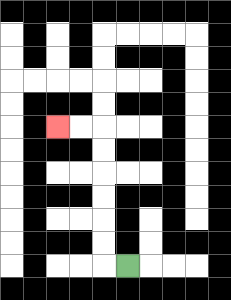{'start': '[5, 11]', 'end': '[2, 5]', 'path_directions': 'L,U,U,U,U,U,U,L,L', 'path_coordinates': '[[5, 11], [4, 11], [4, 10], [4, 9], [4, 8], [4, 7], [4, 6], [4, 5], [3, 5], [2, 5]]'}